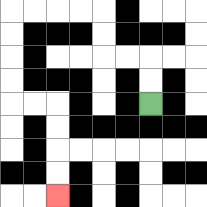{'start': '[6, 4]', 'end': '[2, 8]', 'path_directions': 'U,U,L,L,U,U,L,L,L,L,D,D,D,D,R,R,D,D,D,D', 'path_coordinates': '[[6, 4], [6, 3], [6, 2], [5, 2], [4, 2], [4, 1], [4, 0], [3, 0], [2, 0], [1, 0], [0, 0], [0, 1], [0, 2], [0, 3], [0, 4], [1, 4], [2, 4], [2, 5], [2, 6], [2, 7], [2, 8]]'}